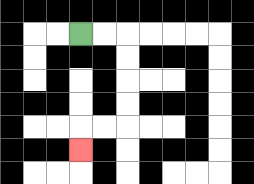{'start': '[3, 1]', 'end': '[3, 6]', 'path_directions': 'R,R,D,D,D,D,L,L,D', 'path_coordinates': '[[3, 1], [4, 1], [5, 1], [5, 2], [5, 3], [5, 4], [5, 5], [4, 5], [3, 5], [3, 6]]'}